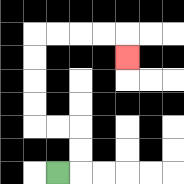{'start': '[2, 7]', 'end': '[5, 2]', 'path_directions': 'R,U,U,L,L,U,U,U,U,R,R,R,R,D', 'path_coordinates': '[[2, 7], [3, 7], [3, 6], [3, 5], [2, 5], [1, 5], [1, 4], [1, 3], [1, 2], [1, 1], [2, 1], [3, 1], [4, 1], [5, 1], [5, 2]]'}